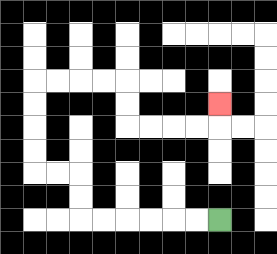{'start': '[9, 9]', 'end': '[9, 4]', 'path_directions': 'L,L,L,L,L,L,U,U,L,L,U,U,U,U,R,R,R,R,D,D,R,R,R,R,U', 'path_coordinates': '[[9, 9], [8, 9], [7, 9], [6, 9], [5, 9], [4, 9], [3, 9], [3, 8], [3, 7], [2, 7], [1, 7], [1, 6], [1, 5], [1, 4], [1, 3], [2, 3], [3, 3], [4, 3], [5, 3], [5, 4], [5, 5], [6, 5], [7, 5], [8, 5], [9, 5], [9, 4]]'}